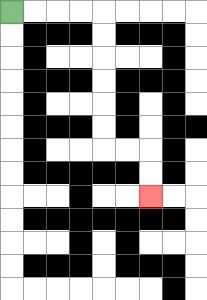{'start': '[0, 0]', 'end': '[6, 8]', 'path_directions': 'R,R,R,R,D,D,D,D,D,D,R,R,D,D', 'path_coordinates': '[[0, 0], [1, 0], [2, 0], [3, 0], [4, 0], [4, 1], [4, 2], [4, 3], [4, 4], [4, 5], [4, 6], [5, 6], [6, 6], [6, 7], [6, 8]]'}